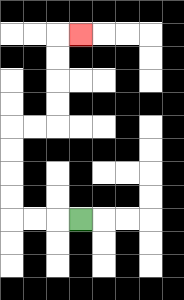{'start': '[3, 9]', 'end': '[3, 1]', 'path_directions': 'L,L,L,U,U,U,U,R,R,U,U,U,U,R', 'path_coordinates': '[[3, 9], [2, 9], [1, 9], [0, 9], [0, 8], [0, 7], [0, 6], [0, 5], [1, 5], [2, 5], [2, 4], [2, 3], [2, 2], [2, 1], [3, 1]]'}